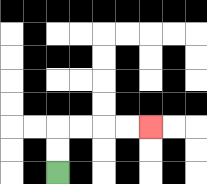{'start': '[2, 7]', 'end': '[6, 5]', 'path_directions': 'U,U,R,R,R,R', 'path_coordinates': '[[2, 7], [2, 6], [2, 5], [3, 5], [4, 5], [5, 5], [6, 5]]'}